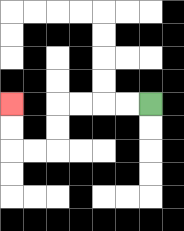{'start': '[6, 4]', 'end': '[0, 4]', 'path_directions': 'L,L,L,L,D,D,L,L,U,U', 'path_coordinates': '[[6, 4], [5, 4], [4, 4], [3, 4], [2, 4], [2, 5], [2, 6], [1, 6], [0, 6], [0, 5], [0, 4]]'}